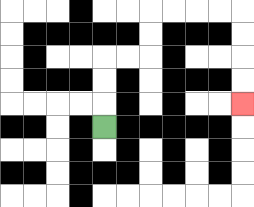{'start': '[4, 5]', 'end': '[10, 4]', 'path_directions': 'U,U,U,R,R,U,U,R,R,R,R,D,D,D,D', 'path_coordinates': '[[4, 5], [4, 4], [4, 3], [4, 2], [5, 2], [6, 2], [6, 1], [6, 0], [7, 0], [8, 0], [9, 0], [10, 0], [10, 1], [10, 2], [10, 3], [10, 4]]'}